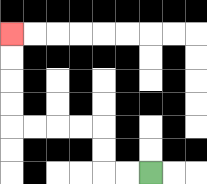{'start': '[6, 7]', 'end': '[0, 1]', 'path_directions': 'L,L,U,U,L,L,L,L,U,U,U,U', 'path_coordinates': '[[6, 7], [5, 7], [4, 7], [4, 6], [4, 5], [3, 5], [2, 5], [1, 5], [0, 5], [0, 4], [0, 3], [0, 2], [0, 1]]'}